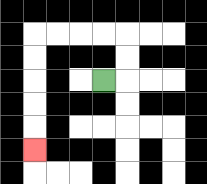{'start': '[4, 3]', 'end': '[1, 6]', 'path_directions': 'R,U,U,L,L,L,L,D,D,D,D,D', 'path_coordinates': '[[4, 3], [5, 3], [5, 2], [5, 1], [4, 1], [3, 1], [2, 1], [1, 1], [1, 2], [1, 3], [1, 4], [1, 5], [1, 6]]'}